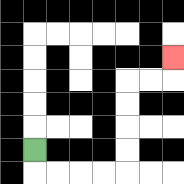{'start': '[1, 6]', 'end': '[7, 2]', 'path_directions': 'D,R,R,R,R,U,U,U,U,R,R,U', 'path_coordinates': '[[1, 6], [1, 7], [2, 7], [3, 7], [4, 7], [5, 7], [5, 6], [5, 5], [5, 4], [5, 3], [6, 3], [7, 3], [7, 2]]'}